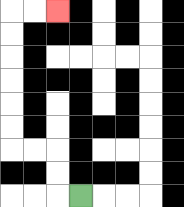{'start': '[3, 8]', 'end': '[2, 0]', 'path_directions': 'L,U,U,L,L,U,U,U,U,U,U,R,R', 'path_coordinates': '[[3, 8], [2, 8], [2, 7], [2, 6], [1, 6], [0, 6], [0, 5], [0, 4], [0, 3], [0, 2], [0, 1], [0, 0], [1, 0], [2, 0]]'}